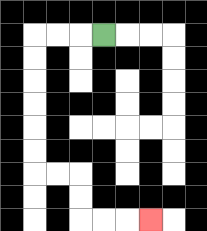{'start': '[4, 1]', 'end': '[6, 9]', 'path_directions': 'L,L,L,D,D,D,D,D,D,R,R,D,D,R,R,R', 'path_coordinates': '[[4, 1], [3, 1], [2, 1], [1, 1], [1, 2], [1, 3], [1, 4], [1, 5], [1, 6], [1, 7], [2, 7], [3, 7], [3, 8], [3, 9], [4, 9], [5, 9], [6, 9]]'}